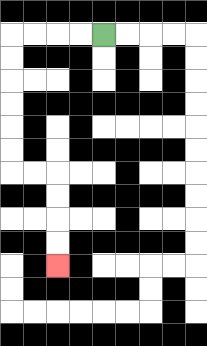{'start': '[4, 1]', 'end': '[2, 11]', 'path_directions': 'L,L,L,L,D,D,D,D,D,D,R,R,D,D,D,D', 'path_coordinates': '[[4, 1], [3, 1], [2, 1], [1, 1], [0, 1], [0, 2], [0, 3], [0, 4], [0, 5], [0, 6], [0, 7], [1, 7], [2, 7], [2, 8], [2, 9], [2, 10], [2, 11]]'}